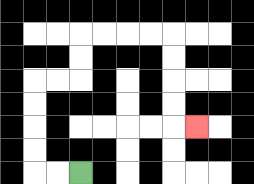{'start': '[3, 7]', 'end': '[8, 5]', 'path_directions': 'L,L,U,U,U,U,R,R,U,U,R,R,R,R,D,D,D,D,R', 'path_coordinates': '[[3, 7], [2, 7], [1, 7], [1, 6], [1, 5], [1, 4], [1, 3], [2, 3], [3, 3], [3, 2], [3, 1], [4, 1], [5, 1], [6, 1], [7, 1], [7, 2], [7, 3], [7, 4], [7, 5], [8, 5]]'}